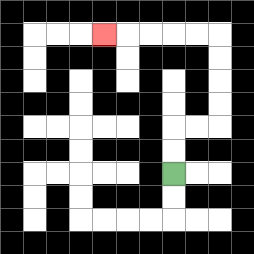{'start': '[7, 7]', 'end': '[4, 1]', 'path_directions': 'U,U,R,R,U,U,U,U,L,L,L,L,L', 'path_coordinates': '[[7, 7], [7, 6], [7, 5], [8, 5], [9, 5], [9, 4], [9, 3], [9, 2], [9, 1], [8, 1], [7, 1], [6, 1], [5, 1], [4, 1]]'}